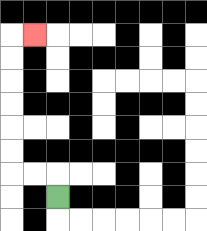{'start': '[2, 8]', 'end': '[1, 1]', 'path_directions': 'U,L,L,U,U,U,U,U,U,R', 'path_coordinates': '[[2, 8], [2, 7], [1, 7], [0, 7], [0, 6], [0, 5], [0, 4], [0, 3], [0, 2], [0, 1], [1, 1]]'}